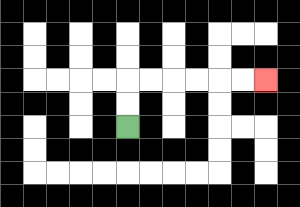{'start': '[5, 5]', 'end': '[11, 3]', 'path_directions': 'U,U,R,R,R,R,R,R', 'path_coordinates': '[[5, 5], [5, 4], [5, 3], [6, 3], [7, 3], [8, 3], [9, 3], [10, 3], [11, 3]]'}